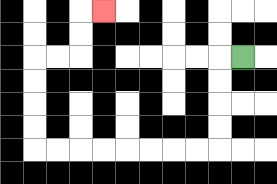{'start': '[10, 2]', 'end': '[4, 0]', 'path_directions': 'L,D,D,D,D,L,L,L,L,L,L,L,L,U,U,U,U,R,R,U,U,R', 'path_coordinates': '[[10, 2], [9, 2], [9, 3], [9, 4], [9, 5], [9, 6], [8, 6], [7, 6], [6, 6], [5, 6], [4, 6], [3, 6], [2, 6], [1, 6], [1, 5], [1, 4], [1, 3], [1, 2], [2, 2], [3, 2], [3, 1], [3, 0], [4, 0]]'}